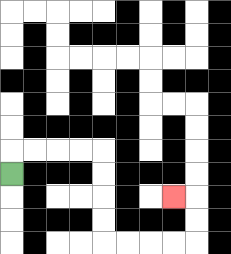{'start': '[0, 7]', 'end': '[7, 8]', 'path_directions': 'U,R,R,R,R,D,D,D,D,R,R,R,R,U,U,L', 'path_coordinates': '[[0, 7], [0, 6], [1, 6], [2, 6], [3, 6], [4, 6], [4, 7], [4, 8], [4, 9], [4, 10], [5, 10], [6, 10], [7, 10], [8, 10], [8, 9], [8, 8], [7, 8]]'}